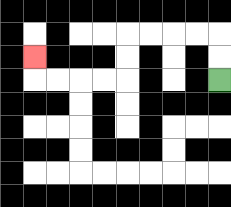{'start': '[9, 3]', 'end': '[1, 2]', 'path_directions': 'U,U,L,L,L,L,D,D,L,L,L,L,U', 'path_coordinates': '[[9, 3], [9, 2], [9, 1], [8, 1], [7, 1], [6, 1], [5, 1], [5, 2], [5, 3], [4, 3], [3, 3], [2, 3], [1, 3], [1, 2]]'}